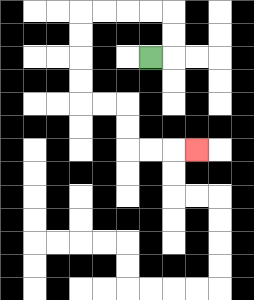{'start': '[6, 2]', 'end': '[8, 6]', 'path_directions': 'R,U,U,L,L,L,L,D,D,D,D,R,R,D,D,R,R,R', 'path_coordinates': '[[6, 2], [7, 2], [7, 1], [7, 0], [6, 0], [5, 0], [4, 0], [3, 0], [3, 1], [3, 2], [3, 3], [3, 4], [4, 4], [5, 4], [5, 5], [5, 6], [6, 6], [7, 6], [8, 6]]'}